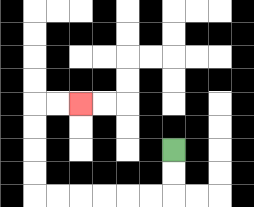{'start': '[7, 6]', 'end': '[3, 4]', 'path_directions': 'D,D,L,L,L,L,L,L,U,U,U,U,R,R', 'path_coordinates': '[[7, 6], [7, 7], [7, 8], [6, 8], [5, 8], [4, 8], [3, 8], [2, 8], [1, 8], [1, 7], [1, 6], [1, 5], [1, 4], [2, 4], [3, 4]]'}